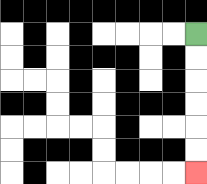{'start': '[8, 1]', 'end': '[8, 7]', 'path_directions': 'D,D,D,D,D,D', 'path_coordinates': '[[8, 1], [8, 2], [8, 3], [8, 4], [8, 5], [8, 6], [8, 7]]'}